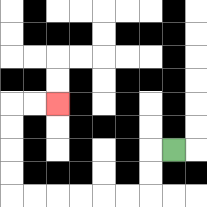{'start': '[7, 6]', 'end': '[2, 4]', 'path_directions': 'L,D,D,L,L,L,L,L,L,U,U,U,U,R,R', 'path_coordinates': '[[7, 6], [6, 6], [6, 7], [6, 8], [5, 8], [4, 8], [3, 8], [2, 8], [1, 8], [0, 8], [0, 7], [0, 6], [0, 5], [0, 4], [1, 4], [2, 4]]'}